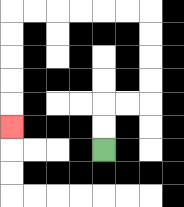{'start': '[4, 6]', 'end': '[0, 5]', 'path_directions': 'U,U,R,R,U,U,U,U,L,L,L,L,L,L,D,D,D,D,D', 'path_coordinates': '[[4, 6], [4, 5], [4, 4], [5, 4], [6, 4], [6, 3], [6, 2], [6, 1], [6, 0], [5, 0], [4, 0], [3, 0], [2, 0], [1, 0], [0, 0], [0, 1], [0, 2], [0, 3], [0, 4], [0, 5]]'}